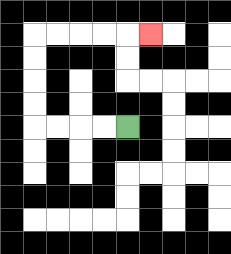{'start': '[5, 5]', 'end': '[6, 1]', 'path_directions': 'L,L,L,L,U,U,U,U,R,R,R,R,R', 'path_coordinates': '[[5, 5], [4, 5], [3, 5], [2, 5], [1, 5], [1, 4], [1, 3], [1, 2], [1, 1], [2, 1], [3, 1], [4, 1], [5, 1], [6, 1]]'}